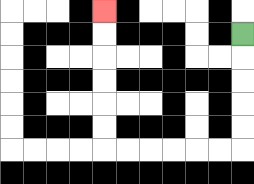{'start': '[10, 1]', 'end': '[4, 0]', 'path_directions': 'D,D,D,D,D,L,L,L,L,L,L,U,U,U,U,U,U', 'path_coordinates': '[[10, 1], [10, 2], [10, 3], [10, 4], [10, 5], [10, 6], [9, 6], [8, 6], [7, 6], [6, 6], [5, 6], [4, 6], [4, 5], [4, 4], [4, 3], [4, 2], [4, 1], [4, 0]]'}